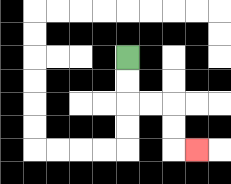{'start': '[5, 2]', 'end': '[8, 6]', 'path_directions': 'D,D,R,R,D,D,R', 'path_coordinates': '[[5, 2], [5, 3], [5, 4], [6, 4], [7, 4], [7, 5], [7, 6], [8, 6]]'}